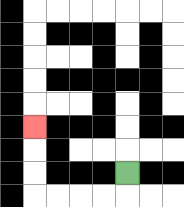{'start': '[5, 7]', 'end': '[1, 5]', 'path_directions': 'D,L,L,L,L,U,U,U', 'path_coordinates': '[[5, 7], [5, 8], [4, 8], [3, 8], [2, 8], [1, 8], [1, 7], [1, 6], [1, 5]]'}